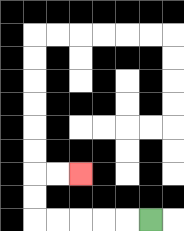{'start': '[6, 9]', 'end': '[3, 7]', 'path_directions': 'L,L,L,L,L,U,U,R,R', 'path_coordinates': '[[6, 9], [5, 9], [4, 9], [3, 9], [2, 9], [1, 9], [1, 8], [1, 7], [2, 7], [3, 7]]'}